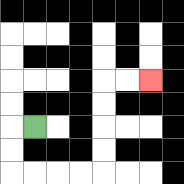{'start': '[1, 5]', 'end': '[6, 3]', 'path_directions': 'L,D,D,R,R,R,R,U,U,U,U,R,R', 'path_coordinates': '[[1, 5], [0, 5], [0, 6], [0, 7], [1, 7], [2, 7], [3, 7], [4, 7], [4, 6], [4, 5], [4, 4], [4, 3], [5, 3], [6, 3]]'}